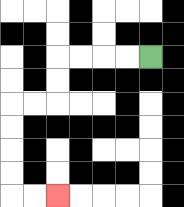{'start': '[6, 2]', 'end': '[2, 8]', 'path_directions': 'L,L,L,L,D,D,L,L,D,D,D,D,R,R', 'path_coordinates': '[[6, 2], [5, 2], [4, 2], [3, 2], [2, 2], [2, 3], [2, 4], [1, 4], [0, 4], [0, 5], [0, 6], [0, 7], [0, 8], [1, 8], [2, 8]]'}